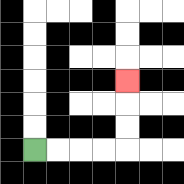{'start': '[1, 6]', 'end': '[5, 3]', 'path_directions': 'R,R,R,R,U,U,U', 'path_coordinates': '[[1, 6], [2, 6], [3, 6], [4, 6], [5, 6], [5, 5], [5, 4], [5, 3]]'}